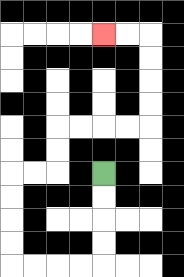{'start': '[4, 7]', 'end': '[4, 1]', 'path_directions': 'D,D,D,D,L,L,L,L,U,U,U,U,R,R,U,U,R,R,R,R,U,U,U,U,L,L', 'path_coordinates': '[[4, 7], [4, 8], [4, 9], [4, 10], [4, 11], [3, 11], [2, 11], [1, 11], [0, 11], [0, 10], [0, 9], [0, 8], [0, 7], [1, 7], [2, 7], [2, 6], [2, 5], [3, 5], [4, 5], [5, 5], [6, 5], [6, 4], [6, 3], [6, 2], [6, 1], [5, 1], [4, 1]]'}